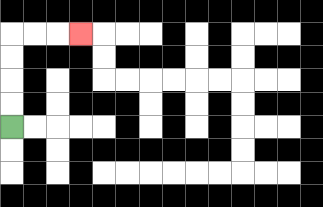{'start': '[0, 5]', 'end': '[3, 1]', 'path_directions': 'U,U,U,U,R,R,R', 'path_coordinates': '[[0, 5], [0, 4], [0, 3], [0, 2], [0, 1], [1, 1], [2, 1], [3, 1]]'}